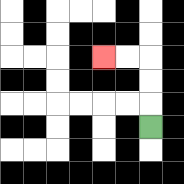{'start': '[6, 5]', 'end': '[4, 2]', 'path_directions': 'U,U,U,L,L', 'path_coordinates': '[[6, 5], [6, 4], [6, 3], [6, 2], [5, 2], [4, 2]]'}